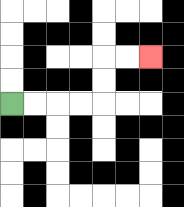{'start': '[0, 4]', 'end': '[6, 2]', 'path_directions': 'R,R,R,R,U,U,R,R', 'path_coordinates': '[[0, 4], [1, 4], [2, 4], [3, 4], [4, 4], [4, 3], [4, 2], [5, 2], [6, 2]]'}